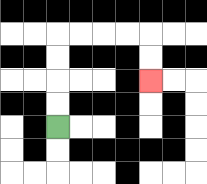{'start': '[2, 5]', 'end': '[6, 3]', 'path_directions': 'U,U,U,U,R,R,R,R,D,D', 'path_coordinates': '[[2, 5], [2, 4], [2, 3], [2, 2], [2, 1], [3, 1], [4, 1], [5, 1], [6, 1], [6, 2], [6, 3]]'}